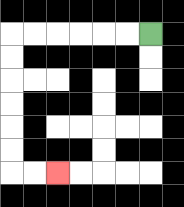{'start': '[6, 1]', 'end': '[2, 7]', 'path_directions': 'L,L,L,L,L,L,D,D,D,D,D,D,R,R', 'path_coordinates': '[[6, 1], [5, 1], [4, 1], [3, 1], [2, 1], [1, 1], [0, 1], [0, 2], [0, 3], [0, 4], [0, 5], [0, 6], [0, 7], [1, 7], [2, 7]]'}